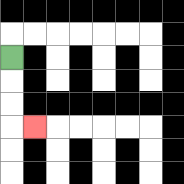{'start': '[0, 2]', 'end': '[1, 5]', 'path_directions': 'D,D,D,R', 'path_coordinates': '[[0, 2], [0, 3], [0, 4], [0, 5], [1, 5]]'}